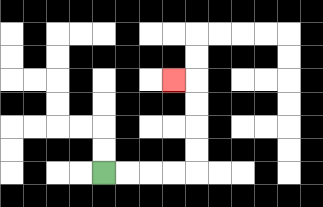{'start': '[4, 7]', 'end': '[7, 3]', 'path_directions': 'R,R,R,R,U,U,U,U,L', 'path_coordinates': '[[4, 7], [5, 7], [6, 7], [7, 7], [8, 7], [8, 6], [8, 5], [8, 4], [8, 3], [7, 3]]'}